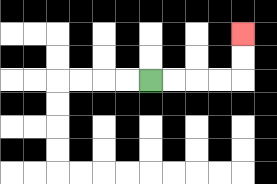{'start': '[6, 3]', 'end': '[10, 1]', 'path_directions': 'R,R,R,R,U,U', 'path_coordinates': '[[6, 3], [7, 3], [8, 3], [9, 3], [10, 3], [10, 2], [10, 1]]'}